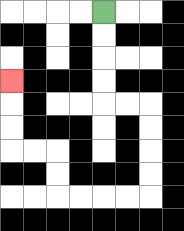{'start': '[4, 0]', 'end': '[0, 3]', 'path_directions': 'D,D,D,D,R,R,D,D,D,D,L,L,L,L,U,U,L,L,U,U,U', 'path_coordinates': '[[4, 0], [4, 1], [4, 2], [4, 3], [4, 4], [5, 4], [6, 4], [6, 5], [6, 6], [6, 7], [6, 8], [5, 8], [4, 8], [3, 8], [2, 8], [2, 7], [2, 6], [1, 6], [0, 6], [0, 5], [0, 4], [0, 3]]'}